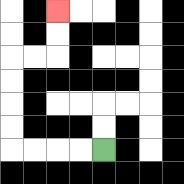{'start': '[4, 6]', 'end': '[2, 0]', 'path_directions': 'L,L,L,L,U,U,U,U,R,R,U,U', 'path_coordinates': '[[4, 6], [3, 6], [2, 6], [1, 6], [0, 6], [0, 5], [0, 4], [0, 3], [0, 2], [1, 2], [2, 2], [2, 1], [2, 0]]'}